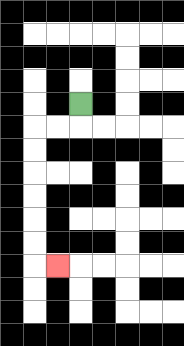{'start': '[3, 4]', 'end': '[2, 11]', 'path_directions': 'D,L,L,D,D,D,D,D,D,R', 'path_coordinates': '[[3, 4], [3, 5], [2, 5], [1, 5], [1, 6], [1, 7], [1, 8], [1, 9], [1, 10], [1, 11], [2, 11]]'}